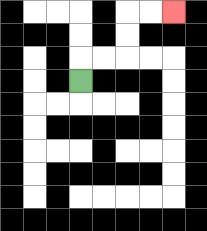{'start': '[3, 3]', 'end': '[7, 0]', 'path_directions': 'U,R,R,U,U,R,R', 'path_coordinates': '[[3, 3], [3, 2], [4, 2], [5, 2], [5, 1], [5, 0], [6, 0], [7, 0]]'}